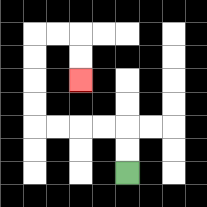{'start': '[5, 7]', 'end': '[3, 3]', 'path_directions': 'U,U,L,L,L,L,U,U,U,U,R,R,D,D', 'path_coordinates': '[[5, 7], [5, 6], [5, 5], [4, 5], [3, 5], [2, 5], [1, 5], [1, 4], [1, 3], [1, 2], [1, 1], [2, 1], [3, 1], [3, 2], [3, 3]]'}